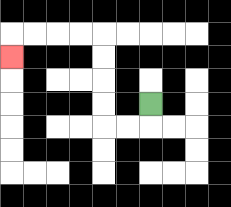{'start': '[6, 4]', 'end': '[0, 2]', 'path_directions': 'D,L,L,U,U,U,U,L,L,L,L,D', 'path_coordinates': '[[6, 4], [6, 5], [5, 5], [4, 5], [4, 4], [4, 3], [4, 2], [4, 1], [3, 1], [2, 1], [1, 1], [0, 1], [0, 2]]'}